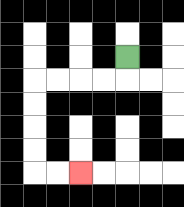{'start': '[5, 2]', 'end': '[3, 7]', 'path_directions': 'D,L,L,L,L,D,D,D,D,R,R', 'path_coordinates': '[[5, 2], [5, 3], [4, 3], [3, 3], [2, 3], [1, 3], [1, 4], [1, 5], [1, 6], [1, 7], [2, 7], [3, 7]]'}